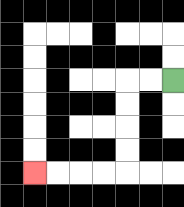{'start': '[7, 3]', 'end': '[1, 7]', 'path_directions': 'L,L,D,D,D,D,L,L,L,L', 'path_coordinates': '[[7, 3], [6, 3], [5, 3], [5, 4], [5, 5], [5, 6], [5, 7], [4, 7], [3, 7], [2, 7], [1, 7]]'}